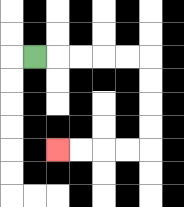{'start': '[1, 2]', 'end': '[2, 6]', 'path_directions': 'R,R,R,R,R,D,D,D,D,L,L,L,L', 'path_coordinates': '[[1, 2], [2, 2], [3, 2], [4, 2], [5, 2], [6, 2], [6, 3], [6, 4], [6, 5], [6, 6], [5, 6], [4, 6], [3, 6], [2, 6]]'}